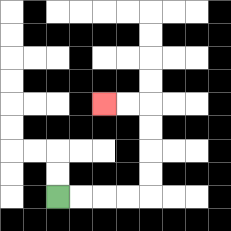{'start': '[2, 8]', 'end': '[4, 4]', 'path_directions': 'R,R,R,R,U,U,U,U,L,L', 'path_coordinates': '[[2, 8], [3, 8], [4, 8], [5, 8], [6, 8], [6, 7], [6, 6], [6, 5], [6, 4], [5, 4], [4, 4]]'}